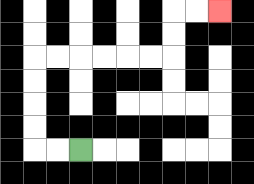{'start': '[3, 6]', 'end': '[9, 0]', 'path_directions': 'L,L,U,U,U,U,R,R,R,R,R,R,U,U,R,R', 'path_coordinates': '[[3, 6], [2, 6], [1, 6], [1, 5], [1, 4], [1, 3], [1, 2], [2, 2], [3, 2], [4, 2], [5, 2], [6, 2], [7, 2], [7, 1], [7, 0], [8, 0], [9, 0]]'}